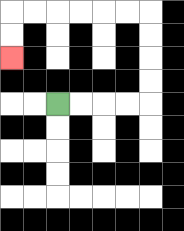{'start': '[2, 4]', 'end': '[0, 2]', 'path_directions': 'R,R,R,R,U,U,U,U,L,L,L,L,L,L,D,D', 'path_coordinates': '[[2, 4], [3, 4], [4, 4], [5, 4], [6, 4], [6, 3], [6, 2], [6, 1], [6, 0], [5, 0], [4, 0], [3, 0], [2, 0], [1, 0], [0, 0], [0, 1], [0, 2]]'}